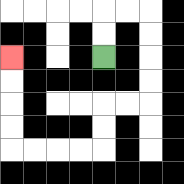{'start': '[4, 2]', 'end': '[0, 2]', 'path_directions': 'U,U,R,R,D,D,D,D,L,L,D,D,L,L,L,L,U,U,U,U', 'path_coordinates': '[[4, 2], [4, 1], [4, 0], [5, 0], [6, 0], [6, 1], [6, 2], [6, 3], [6, 4], [5, 4], [4, 4], [4, 5], [4, 6], [3, 6], [2, 6], [1, 6], [0, 6], [0, 5], [0, 4], [0, 3], [0, 2]]'}